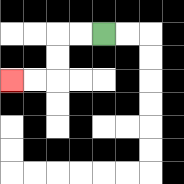{'start': '[4, 1]', 'end': '[0, 3]', 'path_directions': 'L,L,D,D,L,L', 'path_coordinates': '[[4, 1], [3, 1], [2, 1], [2, 2], [2, 3], [1, 3], [0, 3]]'}